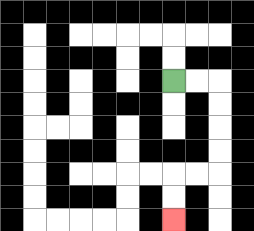{'start': '[7, 3]', 'end': '[7, 9]', 'path_directions': 'R,R,D,D,D,D,L,L,D,D', 'path_coordinates': '[[7, 3], [8, 3], [9, 3], [9, 4], [9, 5], [9, 6], [9, 7], [8, 7], [7, 7], [7, 8], [7, 9]]'}